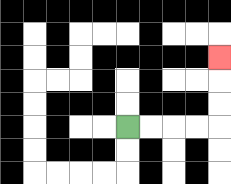{'start': '[5, 5]', 'end': '[9, 2]', 'path_directions': 'R,R,R,R,U,U,U', 'path_coordinates': '[[5, 5], [6, 5], [7, 5], [8, 5], [9, 5], [9, 4], [9, 3], [9, 2]]'}